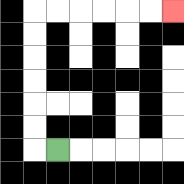{'start': '[2, 6]', 'end': '[7, 0]', 'path_directions': 'L,U,U,U,U,U,U,R,R,R,R,R,R', 'path_coordinates': '[[2, 6], [1, 6], [1, 5], [1, 4], [1, 3], [1, 2], [1, 1], [1, 0], [2, 0], [3, 0], [4, 0], [5, 0], [6, 0], [7, 0]]'}